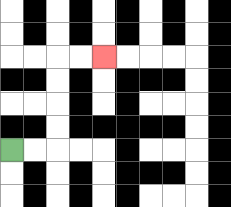{'start': '[0, 6]', 'end': '[4, 2]', 'path_directions': 'R,R,U,U,U,U,R,R', 'path_coordinates': '[[0, 6], [1, 6], [2, 6], [2, 5], [2, 4], [2, 3], [2, 2], [3, 2], [4, 2]]'}